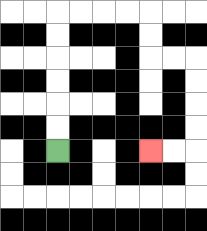{'start': '[2, 6]', 'end': '[6, 6]', 'path_directions': 'U,U,U,U,U,U,R,R,R,R,D,D,R,R,D,D,D,D,L,L', 'path_coordinates': '[[2, 6], [2, 5], [2, 4], [2, 3], [2, 2], [2, 1], [2, 0], [3, 0], [4, 0], [5, 0], [6, 0], [6, 1], [6, 2], [7, 2], [8, 2], [8, 3], [8, 4], [8, 5], [8, 6], [7, 6], [6, 6]]'}